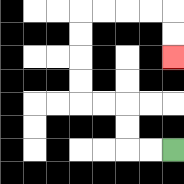{'start': '[7, 6]', 'end': '[7, 2]', 'path_directions': 'L,L,U,U,L,L,U,U,U,U,R,R,R,R,D,D', 'path_coordinates': '[[7, 6], [6, 6], [5, 6], [5, 5], [5, 4], [4, 4], [3, 4], [3, 3], [3, 2], [3, 1], [3, 0], [4, 0], [5, 0], [6, 0], [7, 0], [7, 1], [7, 2]]'}